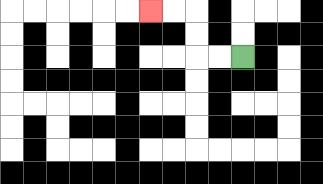{'start': '[10, 2]', 'end': '[6, 0]', 'path_directions': 'L,L,U,U,L,L', 'path_coordinates': '[[10, 2], [9, 2], [8, 2], [8, 1], [8, 0], [7, 0], [6, 0]]'}